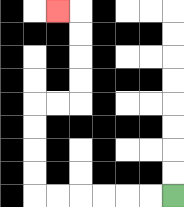{'start': '[7, 8]', 'end': '[2, 0]', 'path_directions': 'L,L,L,L,L,L,U,U,U,U,R,R,U,U,U,U,L', 'path_coordinates': '[[7, 8], [6, 8], [5, 8], [4, 8], [3, 8], [2, 8], [1, 8], [1, 7], [1, 6], [1, 5], [1, 4], [2, 4], [3, 4], [3, 3], [3, 2], [3, 1], [3, 0], [2, 0]]'}